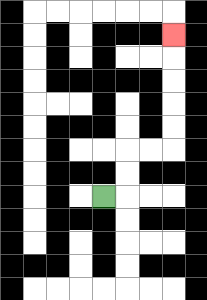{'start': '[4, 8]', 'end': '[7, 1]', 'path_directions': 'R,U,U,R,R,U,U,U,U,U', 'path_coordinates': '[[4, 8], [5, 8], [5, 7], [5, 6], [6, 6], [7, 6], [7, 5], [7, 4], [7, 3], [7, 2], [7, 1]]'}